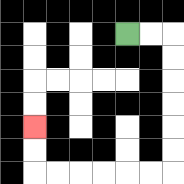{'start': '[5, 1]', 'end': '[1, 5]', 'path_directions': 'R,R,D,D,D,D,D,D,L,L,L,L,L,L,U,U', 'path_coordinates': '[[5, 1], [6, 1], [7, 1], [7, 2], [7, 3], [7, 4], [7, 5], [7, 6], [7, 7], [6, 7], [5, 7], [4, 7], [3, 7], [2, 7], [1, 7], [1, 6], [1, 5]]'}